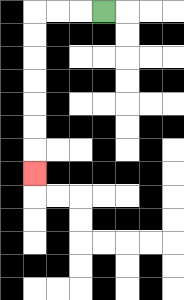{'start': '[4, 0]', 'end': '[1, 7]', 'path_directions': 'L,L,L,D,D,D,D,D,D,D', 'path_coordinates': '[[4, 0], [3, 0], [2, 0], [1, 0], [1, 1], [1, 2], [1, 3], [1, 4], [1, 5], [1, 6], [1, 7]]'}